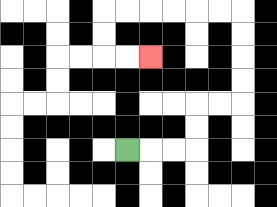{'start': '[5, 6]', 'end': '[6, 2]', 'path_directions': 'R,R,R,U,U,R,R,U,U,U,U,L,L,L,L,L,L,D,D,R,R', 'path_coordinates': '[[5, 6], [6, 6], [7, 6], [8, 6], [8, 5], [8, 4], [9, 4], [10, 4], [10, 3], [10, 2], [10, 1], [10, 0], [9, 0], [8, 0], [7, 0], [6, 0], [5, 0], [4, 0], [4, 1], [4, 2], [5, 2], [6, 2]]'}